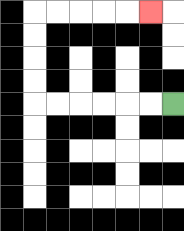{'start': '[7, 4]', 'end': '[6, 0]', 'path_directions': 'L,L,L,L,L,L,U,U,U,U,R,R,R,R,R', 'path_coordinates': '[[7, 4], [6, 4], [5, 4], [4, 4], [3, 4], [2, 4], [1, 4], [1, 3], [1, 2], [1, 1], [1, 0], [2, 0], [3, 0], [4, 0], [5, 0], [6, 0]]'}